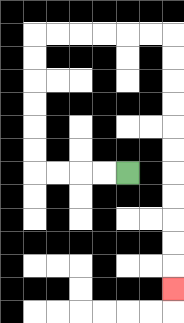{'start': '[5, 7]', 'end': '[7, 12]', 'path_directions': 'L,L,L,L,U,U,U,U,U,U,R,R,R,R,R,R,D,D,D,D,D,D,D,D,D,D,D', 'path_coordinates': '[[5, 7], [4, 7], [3, 7], [2, 7], [1, 7], [1, 6], [1, 5], [1, 4], [1, 3], [1, 2], [1, 1], [2, 1], [3, 1], [4, 1], [5, 1], [6, 1], [7, 1], [7, 2], [7, 3], [7, 4], [7, 5], [7, 6], [7, 7], [7, 8], [7, 9], [7, 10], [7, 11], [7, 12]]'}